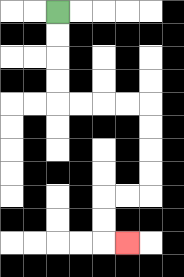{'start': '[2, 0]', 'end': '[5, 10]', 'path_directions': 'D,D,D,D,R,R,R,R,D,D,D,D,L,L,D,D,R', 'path_coordinates': '[[2, 0], [2, 1], [2, 2], [2, 3], [2, 4], [3, 4], [4, 4], [5, 4], [6, 4], [6, 5], [6, 6], [6, 7], [6, 8], [5, 8], [4, 8], [4, 9], [4, 10], [5, 10]]'}